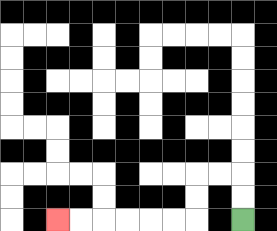{'start': '[10, 9]', 'end': '[2, 9]', 'path_directions': 'U,U,L,L,D,D,L,L,L,L,L,L', 'path_coordinates': '[[10, 9], [10, 8], [10, 7], [9, 7], [8, 7], [8, 8], [8, 9], [7, 9], [6, 9], [5, 9], [4, 9], [3, 9], [2, 9]]'}